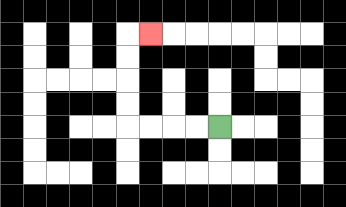{'start': '[9, 5]', 'end': '[6, 1]', 'path_directions': 'L,L,L,L,U,U,U,U,R', 'path_coordinates': '[[9, 5], [8, 5], [7, 5], [6, 5], [5, 5], [5, 4], [5, 3], [5, 2], [5, 1], [6, 1]]'}